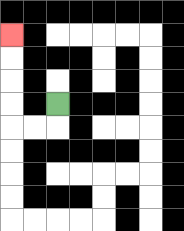{'start': '[2, 4]', 'end': '[0, 1]', 'path_directions': 'D,L,L,U,U,U,U', 'path_coordinates': '[[2, 4], [2, 5], [1, 5], [0, 5], [0, 4], [0, 3], [0, 2], [0, 1]]'}